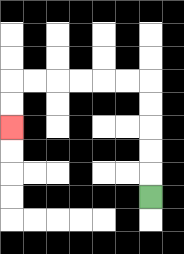{'start': '[6, 8]', 'end': '[0, 5]', 'path_directions': 'U,U,U,U,U,L,L,L,L,L,L,D,D', 'path_coordinates': '[[6, 8], [6, 7], [6, 6], [6, 5], [6, 4], [6, 3], [5, 3], [4, 3], [3, 3], [2, 3], [1, 3], [0, 3], [0, 4], [0, 5]]'}